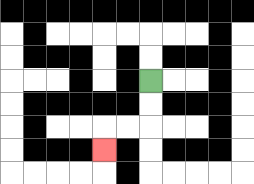{'start': '[6, 3]', 'end': '[4, 6]', 'path_directions': 'D,D,L,L,D', 'path_coordinates': '[[6, 3], [6, 4], [6, 5], [5, 5], [4, 5], [4, 6]]'}